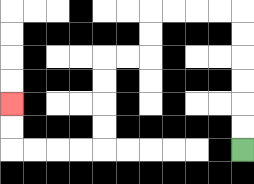{'start': '[10, 6]', 'end': '[0, 4]', 'path_directions': 'U,U,U,U,U,U,L,L,L,L,D,D,L,L,D,D,D,D,L,L,L,L,U,U', 'path_coordinates': '[[10, 6], [10, 5], [10, 4], [10, 3], [10, 2], [10, 1], [10, 0], [9, 0], [8, 0], [7, 0], [6, 0], [6, 1], [6, 2], [5, 2], [4, 2], [4, 3], [4, 4], [4, 5], [4, 6], [3, 6], [2, 6], [1, 6], [0, 6], [0, 5], [0, 4]]'}